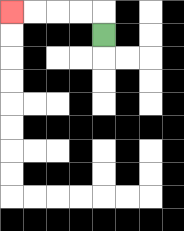{'start': '[4, 1]', 'end': '[0, 0]', 'path_directions': 'U,L,L,L,L', 'path_coordinates': '[[4, 1], [4, 0], [3, 0], [2, 0], [1, 0], [0, 0]]'}